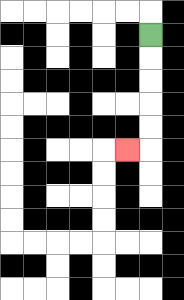{'start': '[6, 1]', 'end': '[5, 6]', 'path_directions': 'D,D,D,D,D,L', 'path_coordinates': '[[6, 1], [6, 2], [6, 3], [6, 4], [6, 5], [6, 6], [5, 6]]'}